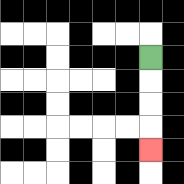{'start': '[6, 2]', 'end': '[6, 6]', 'path_directions': 'D,D,D,D', 'path_coordinates': '[[6, 2], [6, 3], [6, 4], [6, 5], [6, 6]]'}